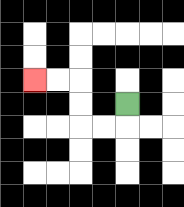{'start': '[5, 4]', 'end': '[1, 3]', 'path_directions': 'D,L,L,U,U,L,L', 'path_coordinates': '[[5, 4], [5, 5], [4, 5], [3, 5], [3, 4], [3, 3], [2, 3], [1, 3]]'}